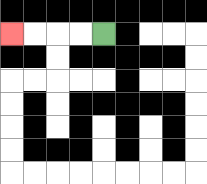{'start': '[4, 1]', 'end': '[0, 1]', 'path_directions': 'L,L,L,L', 'path_coordinates': '[[4, 1], [3, 1], [2, 1], [1, 1], [0, 1]]'}